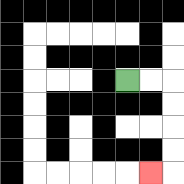{'start': '[5, 3]', 'end': '[6, 7]', 'path_directions': 'R,R,D,D,D,D,L', 'path_coordinates': '[[5, 3], [6, 3], [7, 3], [7, 4], [7, 5], [7, 6], [7, 7], [6, 7]]'}